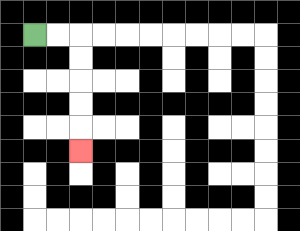{'start': '[1, 1]', 'end': '[3, 6]', 'path_directions': 'R,R,D,D,D,D,D', 'path_coordinates': '[[1, 1], [2, 1], [3, 1], [3, 2], [3, 3], [3, 4], [3, 5], [3, 6]]'}